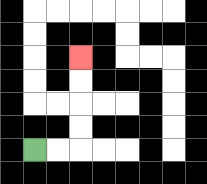{'start': '[1, 6]', 'end': '[3, 2]', 'path_directions': 'R,R,U,U,U,U', 'path_coordinates': '[[1, 6], [2, 6], [3, 6], [3, 5], [3, 4], [3, 3], [3, 2]]'}